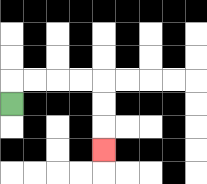{'start': '[0, 4]', 'end': '[4, 6]', 'path_directions': 'U,R,R,R,R,D,D,D', 'path_coordinates': '[[0, 4], [0, 3], [1, 3], [2, 3], [3, 3], [4, 3], [4, 4], [4, 5], [4, 6]]'}